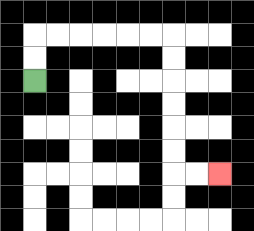{'start': '[1, 3]', 'end': '[9, 7]', 'path_directions': 'U,U,R,R,R,R,R,R,D,D,D,D,D,D,R,R', 'path_coordinates': '[[1, 3], [1, 2], [1, 1], [2, 1], [3, 1], [4, 1], [5, 1], [6, 1], [7, 1], [7, 2], [7, 3], [7, 4], [7, 5], [7, 6], [7, 7], [8, 7], [9, 7]]'}